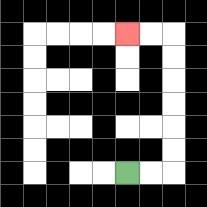{'start': '[5, 7]', 'end': '[5, 1]', 'path_directions': 'R,R,U,U,U,U,U,U,L,L', 'path_coordinates': '[[5, 7], [6, 7], [7, 7], [7, 6], [7, 5], [7, 4], [7, 3], [7, 2], [7, 1], [6, 1], [5, 1]]'}